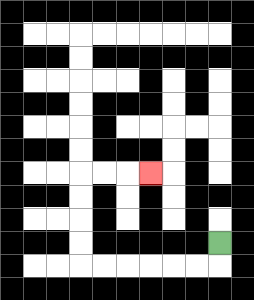{'start': '[9, 10]', 'end': '[6, 7]', 'path_directions': 'D,L,L,L,L,L,L,U,U,U,U,R,R,R', 'path_coordinates': '[[9, 10], [9, 11], [8, 11], [7, 11], [6, 11], [5, 11], [4, 11], [3, 11], [3, 10], [3, 9], [3, 8], [3, 7], [4, 7], [5, 7], [6, 7]]'}